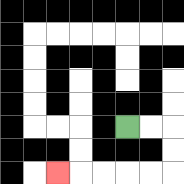{'start': '[5, 5]', 'end': '[2, 7]', 'path_directions': 'R,R,D,D,L,L,L,L,L', 'path_coordinates': '[[5, 5], [6, 5], [7, 5], [7, 6], [7, 7], [6, 7], [5, 7], [4, 7], [3, 7], [2, 7]]'}